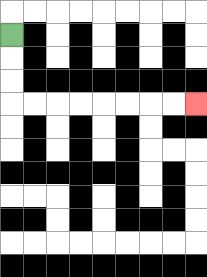{'start': '[0, 1]', 'end': '[8, 4]', 'path_directions': 'D,D,D,R,R,R,R,R,R,R,R', 'path_coordinates': '[[0, 1], [0, 2], [0, 3], [0, 4], [1, 4], [2, 4], [3, 4], [4, 4], [5, 4], [6, 4], [7, 4], [8, 4]]'}